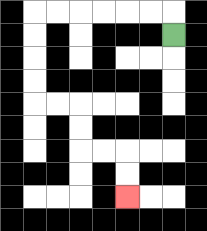{'start': '[7, 1]', 'end': '[5, 8]', 'path_directions': 'U,L,L,L,L,L,L,D,D,D,D,R,R,D,D,R,R,D,D', 'path_coordinates': '[[7, 1], [7, 0], [6, 0], [5, 0], [4, 0], [3, 0], [2, 0], [1, 0], [1, 1], [1, 2], [1, 3], [1, 4], [2, 4], [3, 4], [3, 5], [3, 6], [4, 6], [5, 6], [5, 7], [5, 8]]'}